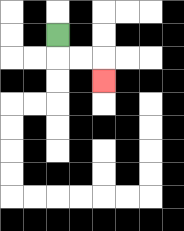{'start': '[2, 1]', 'end': '[4, 3]', 'path_directions': 'D,R,R,D', 'path_coordinates': '[[2, 1], [2, 2], [3, 2], [4, 2], [4, 3]]'}